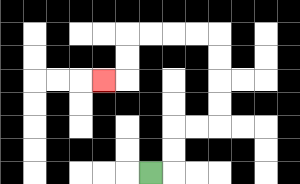{'start': '[6, 7]', 'end': '[4, 3]', 'path_directions': 'R,U,U,R,R,U,U,U,U,L,L,L,L,D,D,L', 'path_coordinates': '[[6, 7], [7, 7], [7, 6], [7, 5], [8, 5], [9, 5], [9, 4], [9, 3], [9, 2], [9, 1], [8, 1], [7, 1], [6, 1], [5, 1], [5, 2], [5, 3], [4, 3]]'}